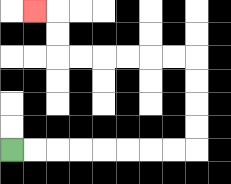{'start': '[0, 6]', 'end': '[1, 0]', 'path_directions': 'R,R,R,R,R,R,R,R,U,U,U,U,L,L,L,L,L,L,U,U,L', 'path_coordinates': '[[0, 6], [1, 6], [2, 6], [3, 6], [4, 6], [5, 6], [6, 6], [7, 6], [8, 6], [8, 5], [8, 4], [8, 3], [8, 2], [7, 2], [6, 2], [5, 2], [4, 2], [3, 2], [2, 2], [2, 1], [2, 0], [1, 0]]'}